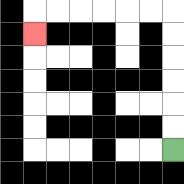{'start': '[7, 6]', 'end': '[1, 1]', 'path_directions': 'U,U,U,U,U,U,L,L,L,L,L,L,D', 'path_coordinates': '[[7, 6], [7, 5], [7, 4], [7, 3], [7, 2], [7, 1], [7, 0], [6, 0], [5, 0], [4, 0], [3, 0], [2, 0], [1, 0], [1, 1]]'}